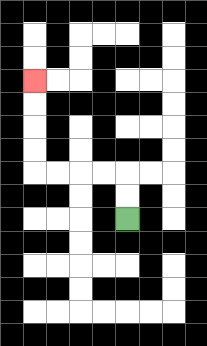{'start': '[5, 9]', 'end': '[1, 3]', 'path_directions': 'U,U,L,L,L,L,U,U,U,U', 'path_coordinates': '[[5, 9], [5, 8], [5, 7], [4, 7], [3, 7], [2, 7], [1, 7], [1, 6], [1, 5], [1, 4], [1, 3]]'}